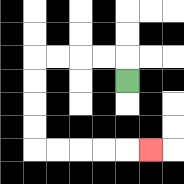{'start': '[5, 3]', 'end': '[6, 6]', 'path_directions': 'U,L,L,L,L,D,D,D,D,R,R,R,R,R', 'path_coordinates': '[[5, 3], [5, 2], [4, 2], [3, 2], [2, 2], [1, 2], [1, 3], [1, 4], [1, 5], [1, 6], [2, 6], [3, 6], [4, 6], [5, 6], [6, 6]]'}